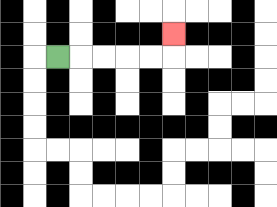{'start': '[2, 2]', 'end': '[7, 1]', 'path_directions': 'R,R,R,R,R,U', 'path_coordinates': '[[2, 2], [3, 2], [4, 2], [5, 2], [6, 2], [7, 2], [7, 1]]'}